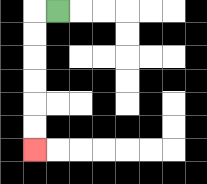{'start': '[2, 0]', 'end': '[1, 6]', 'path_directions': 'L,D,D,D,D,D,D', 'path_coordinates': '[[2, 0], [1, 0], [1, 1], [1, 2], [1, 3], [1, 4], [1, 5], [1, 6]]'}